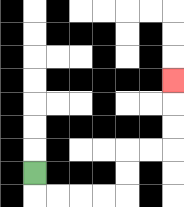{'start': '[1, 7]', 'end': '[7, 3]', 'path_directions': 'D,R,R,R,R,U,U,R,R,U,U,U', 'path_coordinates': '[[1, 7], [1, 8], [2, 8], [3, 8], [4, 8], [5, 8], [5, 7], [5, 6], [6, 6], [7, 6], [7, 5], [7, 4], [7, 3]]'}